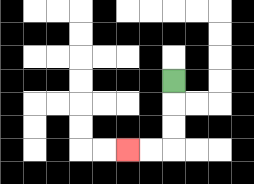{'start': '[7, 3]', 'end': '[5, 6]', 'path_directions': 'D,D,D,L,L', 'path_coordinates': '[[7, 3], [7, 4], [7, 5], [7, 6], [6, 6], [5, 6]]'}